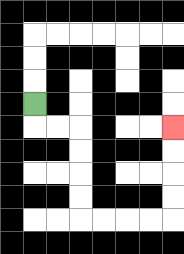{'start': '[1, 4]', 'end': '[7, 5]', 'path_directions': 'D,R,R,D,D,D,D,R,R,R,R,U,U,U,U', 'path_coordinates': '[[1, 4], [1, 5], [2, 5], [3, 5], [3, 6], [3, 7], [3, 8], [3, 9], [4, 9], [5, 9], [6, 9], [7, 9], [7, 8], [7, 7], [7, 6], [7, 5]]'}